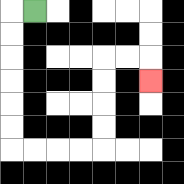{'start': '[1, 0]', 'end': '[6, 3]', 'path_directions': 'L,D,D,D,D,D,D,R,R,R,R,U,U,U,U,R,R,D', 'path_coordinates': '[[1, 0], [0, 0], [0, 1], [0, 2], [0, 3], [0, 4], [0, 5], [0, 6], [1, 6], [2, 6], [3, 6], [4, 6], [4, 5], [4, 4], [4, 3], [4, 2], [5, 2], [6, 2], [6, 3]]'}